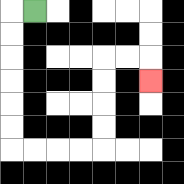{'start': '[1, 0]', 'end': '[6, 3]', 'path_directions': 'L,D,D,D,D,D,D,R,R,R,R,U,U,U,U,R,R,D', 'path_coordinates': '[[1, 0], [0, 0], [0, 1], [0, 2], [0, 3], [0, 4], [0, 5], [0, 6], [1, 6], [2, 6], [3, 6], [4, 6], [4, 5], [4, 4], [4, 3], [4, 2], [5, 2], [6, 2], [6, 3]]'}